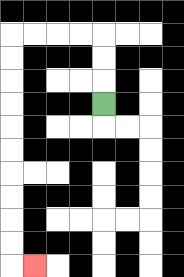{'start': '[4, 4]', 'end': '[1, 11]', 'path_directions': 'U,U,U,L,L,L,L,D,D,D,D,D,D,D,D,D,D,R', 'path_coordinates': '[[4, 4], [4, 3], [4, 2], [4, 1], [3, 1], [2, 1], [1, 1], [0, 1], [0, 2], [0, 3], [0, 4], [0, 5], [0, 6], [0, 7], [0, 8], [0, 9], [0, 10], [0, 11], [1, 11]]'}